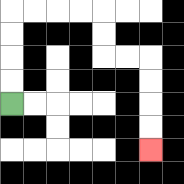{'start': '[0, 4]', 'end': '[6, 6]', 'path_directions': 'U,U,U,U,R,R,R,R,D,D,R,R,D,D,D,D', 'path_coordinates': '[[0, 4], [0, 3], [0, 2], [0, 1], [0, 0], [1, 0], [2, 0], [3, 0], [4, 0], [4, 1], [4, 2], [5, 2], [6, 2], [6, 3], [6, 4], [6, 5], [6, 6]]'}